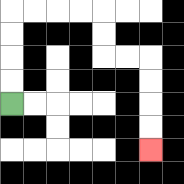{'start': '[0, 4]', 'end': '[6, 6]', 'path_directions': 'U,U,U,U,R,R,R,R,D,D,R,R,D,D,D,D', 'path_coordinates': '[[0, 4], [0, 3], [0, 2], [0, 1], [0, 0], [1, 0], [2, 0], [3, 0], [4, 0], [4, 1], [4, 2], [5, 2], [6, 2], [6, 3], [6, 4], [6, 5], [6, 6]]'}